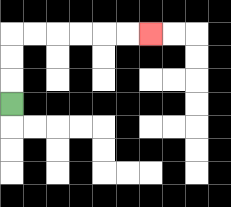{'start': '[0, 4]', 'end': '[6, 1]', 'path_directions': 'U,U,U,R,R,R,R,R,R', 'path_coordinates': '[[0, 4], [0, 3], [0, 2], [0, 1], [1, 1], [2, 1], [3, 1], [4, 1], [5, 1], [6, 1]]'}